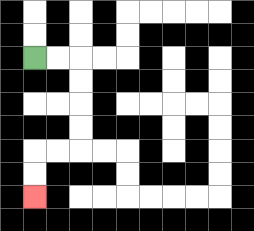{'start': '[1, 2]', 'end': '[1, 8]', 'path_directions': 'R,R,D,D,D,D,L,L,D,D', 'path_coordinates': '[[1, 2], [2, 2], [3, 2], [3, 3], [3, 4], [3, 5], [3, 6], [2, 6], [1, 6], [1, 7], [1, 8]]'}